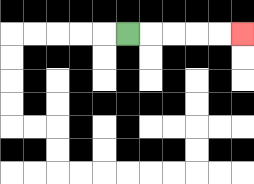{'start': '[5, 1]', 'end': '[10, 1]', 'path_directions': 'R,R,R,R,R', 'path_coordinates': '[[5, 1], [6, 1], [7, 1], [8, 1], [9, 1], [10, 1]]'}